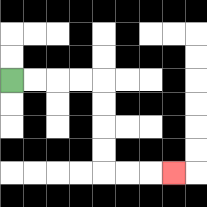{'start': '[0, 3]', 'end': '[7, 7]', 'path_directions': 'R,R,R,R,D,D,D,D,R,R,R', 'path_coordinates': '[[0, 3], [1, 3], [2, 3], [3, 3], [4, 3], [4, 4], [4, 5], [4, 6], [4, 7], [5, 7], [6, 7], [7, 7]]'}